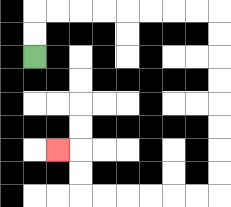{'start': '[1, 2]', 'end': '[2, 6]', 'path_directions': 'U,U,R,R,R,R,R,R,R,R,D,D,D,D,D,D,D,D,L,L,L,L,L,L,U,U,L', 'path_coordinates': '[[1, 2], [1, 1], [1, 0], [2, 0], [3, 0], [4, 0], [5, 0], [6, 0], [7, 0], [8, 0], [9, 0], [9, 1], [9, 2], [9, 3], [9, 4], [9, 5], [9, 6], [9, 7], [9, 8], [8, 8], [7, 8], [6, 8], [5, 8], [4, 8], [3, 8], [3, 7], [3, 6], [2, 6]]'}